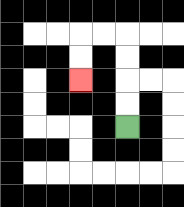{'start': '[5, 5]', 'end': '[3, 3]', 'path_directions': 'U,U,U,U,L,L,D,D', 'path_coordinates': '[[5, 5], [5, 4], [5, 3], [5, 2], [5, 1], [4, 1], [3, 1], [3, 2], [3, 3]]'}